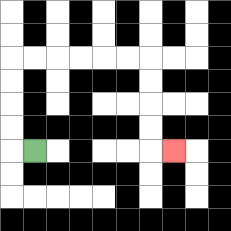{'start': '[1, 6]', 'end': '[7, 6]', 'path_directions': 'L,U,U,U,U,R,R,R,R,R,R,D,D,D,D,R', 'path_coordinates': '[[1, 6], [0, 6], [0, 5], [0, 4], [0, 3], [0, 2], [1, 2], [2, 2], [3, 2], [4, 2], [5, 2], [6, 2], [6, 3], [6, 4], [6, 5], [6, 6], [7, 6]]'}